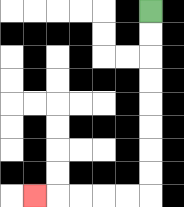{'start': '[6, 0]', 'end': '[1, 8]', 'path_directions': 'D,D,D,D,D,D,D,D,L,L,L,L,L', 'path_coordinates': '[[6, 0], [6, 1], [6, 2], [6, 3], [6, 4], [6, 5], [6, 6], [6, 7], [6, 8], [5, 8], [4, 8], [3, 8], [2, 8], [1, 8]]'}